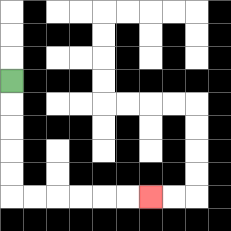{'start': '[0, 3]', 'end': '[6, 8]', 'path_directions': 'D,D,D,D,D,R,R,R,R,R,R', 'path_coordinates': '[[0, 3], [0, 4], [0, 5], [0, 6], [0, 7], [0, 8], [1, 8], [2, 8], [3, 8], [4, 8], [5, 8], [6, 8]]'}